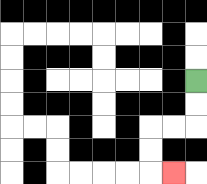{'start': '[8, 3]', 'end': '[7, 7]', 'path_directions': 'D,D,L,L,D,D,R', 'path_coordinates': '[[8, 3], [8, 4], [8, 5], [7, 5], [6, 5], [6, 6], [6, 7], [7, 7]]'}